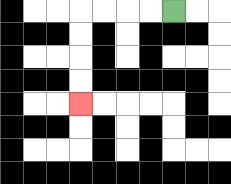{'start': '[7, 0]', 'end': '[3, 4]', 'path_directions': 'L,L,L,L,D,D,D,D', 'path_coordinates': '[[7, 0], [6, 0], [5, 0], [4, 0], [3, 0], [3, 1], [3, 2], [3, 3], [3, 4]]'}